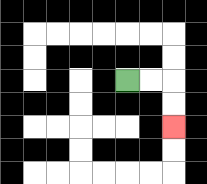{'start': '[5, 3]', 'end': '[7, 5]', 'path_directions': 'R,R,D,D', 'path_coordinates': '[[5, 3], [6, 3], [7, 3], [7, 4], [7, 5]]'}